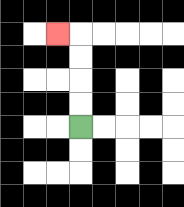{'start': '[3, 5]', 'end': '[2, 1]', 'path_directions': 'U,U,U,U,L', 'path_coordinates': '[[3, 5], [3, 4], [3, 3], [3, 2], [3, 1], [2, 1]]'}